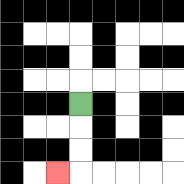{'start': '[3, 4]', 'end': '[2, 7]', 'path_directions': 'D,D,D,L', 'path_coordinates': '[[3, 4], [3, 5], [3, 6], [3, 7], [2, 7]]'}